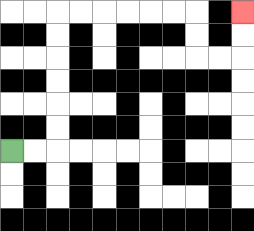{'start': '[0, 6]', 'end': '[10, 0]', 'path_directions': 'R,R,U,U,U,U,U,U,R,R,R,R,R,R,D,D,R,R,U,U', 'path_coordinates': '[[0, 6], [1, 6], [2, 6], [2, 5], [2, 4], [2, 3], [2, 2], [2, 1], [2, 0], [3, 0], [4, 0], [5, 0], [6, 0], [7, 0], [8, 0], [8, 1], [8, 2], [9, 2], [10, 2], [10, 1], [10, 0]]'}